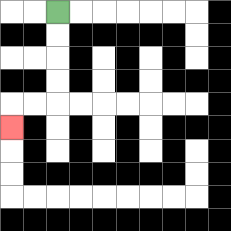{'start': '[2, 0]', 'end': '[0, 5]', 'path_directions': 'D,D,D,D,L,L,D', 'path_coordinates': '[[2, 0], [2, 1], [2, 2], [2, 3], [2, 4], [1, 4], [0, 4], [0, 5]]'}